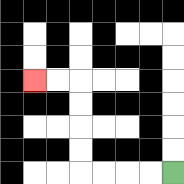{'start': '[7, 7]', 'end': '[1, 3]', 'path_directions': 'L,L,L,L,U,U,U,U,L,L', 'path_coordinates': '[[7, 7], [6, 7], [5, 7], [4, 7], [3, 7], [3, 6], [3, 5], [3, 4], [3, 3], [2, 3], [1, 3]]'}